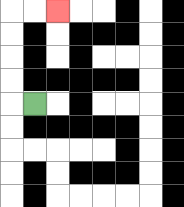{'start': '[1, 4]', 'end': '[2, 0]', 'path_directions': 'L,U,U,U,U,R,R', 'path_coordinates': '[[1, 4], [0, 4], [0, 3], [0, 2], [0, 1], [0, 0], [1, 0], [2, 0]]'}